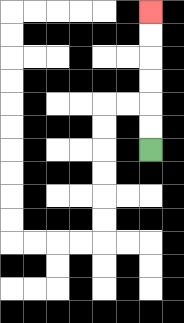{'start': '[6, 6]', 'end': '[6, 0]', 'path_directions': 'U,U,U,U,U,U', 'path_coordinates': '[[6, 6], [6, 5], [6, 4], [6, 3], [6, 2], [6, 1], [6, 0]]'}